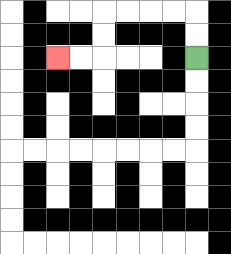{'start': '[8, 2]', 'end': '[2, 2]', 'path_directions': 'U,U,L,L,L,L,D,D,L,L', 'path_coordinates': '[[8, 2], [8, 1], [8, 0], [7, 0], [6, 0], [5, 0], [4, 0], [4, 1], [4, 2], [3, 2], [2, 2]]'}